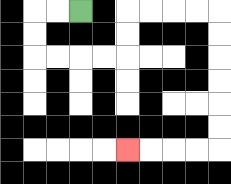{'start': '[3, 0]', 'end': '[5, 6]', 'path_directions': 'L,L,D,D,R,R,R,R,U,U,R,R,R,R,D,D,D,D,D,D,L,L,L,L', 'path_coordinates': '[[3, 0], [2, 0], [1, 0], [1, 1], [1, 2], [2, 2], [3, 2], [4, 2], [5, 2], [5, 1], [5, 0], [6, 0], [7, 0], [8, 0], [9, 0], [9, 1], [9, 2], [9, 3], [9, 4], [9, 5], [9, 6], [8, 6], [7, 6], [6, 6], [5, 6]]'}